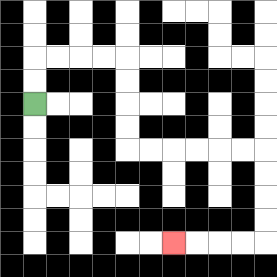{'start': '[1, 4]', 'end': '[7, 10]', 'path_directions': 'U,U,R,R,R,R,D,D,D,D,R,R,R,R,R,R,D,D,D,D,L,L,L,L', 'path_coordinates': '[[1, 4], [1, 3], [1, 2], [2, 2], [3, 2], [4, 2], [5, 2], [5, 3], [5, 4], [5, 5], [5, 6], [6, 6], [7, 6], [8, 6], [9, 6], [10, 6], [11, 6], [11, 7], [11, 8], [11, 9], [11, 10], [10, 10], [9, 10], [8, 10], [7, 10]]'}